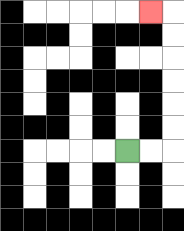{'start': '[5, 6]', 'end': '[6, 0]', 'path_directions': 'R,R,U,U,U,U,U,U,L', 'path_coordinates': '[[5, 6], [6, 6], [7, 6], [7, 5], [7, 4], [7, 3], [7, 2], [7, 1], [7, 0], [6, 0]]'}